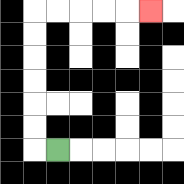{'start': '[2, 6]', 'end': '[6, 0]', 'path_directions': 'L,U,U,U,U,U,U,R,R,R,R,R', 'path_coordinates': '[[2, 6], [1, 6], [1, 5], [1, 4], [1, 3], [1, 2], [1, 1], [1, 0], [2, 0], [3, 0], [4, 0], [5, 0], [6, 0]]'}